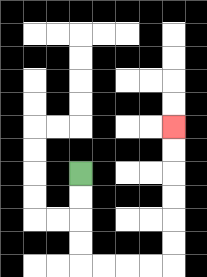{'start': '[3, 7]', 'end': '[7, 5]', 'path_directions': 'D,D,D,D,R,R,R,R,U,U,U,U,U,U', 'path_coordinates': '[[3, 7], [3, 8], [3, 9], [3, 10], [3, 11], [4, 11], [5, 11], [6, 11], [7, 11], [7, 10], [7, 9], [7, 8], [7, 7], [7, 6], [7, 5]]'}